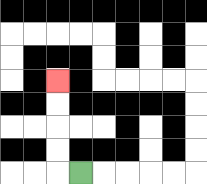{'start': '[3, 7]', 'end': '[2, 3]', 'path_directions': 'L,U,U,U,U', 'path_coordinates': '[[3, 7], [2, 7], [2, 6], [2, 5], [2, 4], [2, 3]]'}